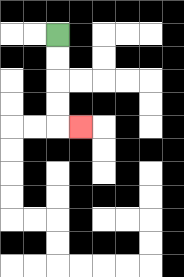{'start': '[2, 1]', 'end': '[3, 5]', 'path_directions': 'D,D,D,D,R', 'path_coordinates': '[[2, 1], [2, 2], [2, 3], [2, 4], [2, 5], [3, 5]]'}